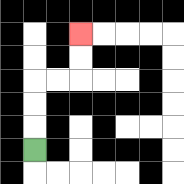{'start': '[1, 6]', 'end': '[3, 1]', 'path_directions': 'U,U,U,R,R,U,U', 'path_coordinates': '[[1, 6], [1, 5], [1, 4], [1, 3], [2, 3], [3, 3], [3, 2], [3, 1]]'}